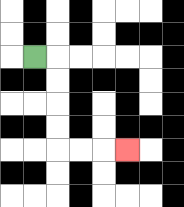{'start': '[1, 2]', 'end': '[5, 6]', 'path_directions': 'R,D,D,D,D,R,R,R', 'path_coordinates': '[[1, 2], [2, 2], [2, 3], [2, 4], [2, 5], [2, 6], [3, 6], [4, 6], [5, 6]]'}